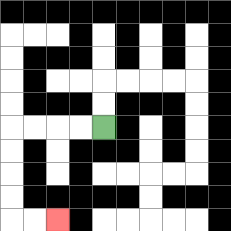{'start': '[4, 5]', 'end': '[2, 9]', 'path_directions': 'L,L,L,L,D,D,D,D,R,R', 'path_coordinates': '[[4, 5], [3, 5], [2, 5], [1, 5], [0, 5], [0, 6], [0, 7], [0, 8], [0, 9], [1, 9], [2, 9]]'}